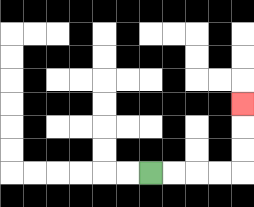{'start': '[6, 7]', 'end': '[10, 4]', 'path_directions': 'R,R,R,R,U,U,U', 'path_coordinates': '[[6, 7], [7, 7], [8, 7], [9, 7], [10, 7], [10, 6], [10, 5], [10, 4]]'}